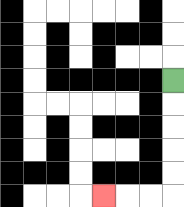{'start': '[7, 3]', 'end': '[4, 8]', 'path_directions': 'D,D,D,D,D,L,L,L', 'path_coordinates': '[[7, 3], [7, 4], [7, 5], [7, 6], [7, 7], [7, 8], [6, 8], [5, 8], [4, 8]]'}